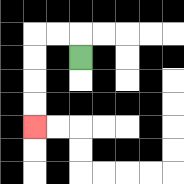{'start': '[3, 2]', 'end': '[1, 5]', 'path_directions': 'U,L,L,D,D,D,D', 'path_coordinates': '[[3, 2], [3, 1], [2, 1], [1, 1], [1, 2], [1, 3], [1, 4], [1, 5]]'}